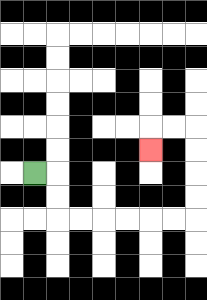{'start': '[1, 7]', 'end': '[6, 6]', 'path_directions': 'R,D,D,R,R,R,R,R,R,U,U,U,U,L,L,D', 'path_coordinates': '[[1, 7], [2, 7], [2, 8], [2, 9], [3, 9], [4, 9], [5, 9], [6, 9], [7, 9], [8, 9], [8, 8], [8, 7], [8, 6], [8, 5], [7, 5], [6, 5], [6, 6]]'}